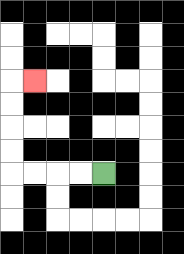{'start': '[4, 7]', 'end': '[1, 3]', 'path_directions': 'L,L,L,L,U,U,U,U,R', 'path_coordinates': '[[4, 7], [3, 7], [2, 7], [1, 7], [0, 7], [0, 6], [0, 5], [0, 4], [0, 3], [1, 3]]'}